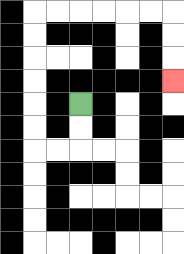{'start': '[3, 4]', 'end': '[7, 3]', 'path_directions': 'D,D,L,L,U,U,U,U,U,U,R,R,R,R,R,R,D,D,D', 'path_coordinates': '[[3, 4], [3, 5], [3, 6], [2, 6], [1, 6], [1, 5], [1, 4], [1, 3], [1, 2], [1, 1], [1, 0], [2, 0], [3, 0], [4, 0], [5, 0], [6, 0], [7, 0], [7, 1], [7, 2], [7, 3]]'}